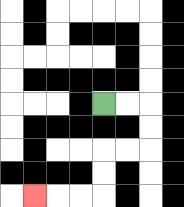{'start': '[4, 4]', 'end': '[1, 8]', 'path_directions': 'R,R,D,D,L,L,D,D,L,L,L', 'path_coordinates': '[[4, 4], [5, 4], [6, 4], [6, 5], [6, 6], [5, 6], [4, 6], [4, 7], [4, 8], [3, 8], [2, 8], [1, 8]]'}